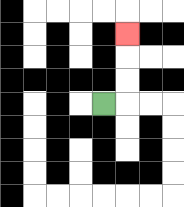{'start': '[4, 4]', 'end': '[5, 1]', 'path_directions': 'R,U,U,U', 'path_coordinates': '[[4, 4], [5, 4], [5, 3], [5, 2], [5, 1]]'}